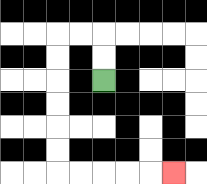{'start': '[4, 3]', 'end': '[7, 7]', 'path_directions': 'U,U,L,L,D,D,D,D,D,D,R,R,R,R,R', 'path_coordinates': '[[4, 3], [4, 2], [4, 1], [3, 1], [2, 1], [2, 2], [2, 3], [2, 4], [2, 5], [2, 6], [2, 7], [3, 7], [4, 7], [5, 7], [6, 7], [7, 7]]'}